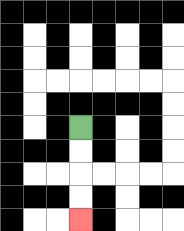{'start': '[3, 5]', 'end': '[3, 9]', 'path_directions': 'D,D,D,D', 'path_coordinates': '[[3, 5], [3, 6], [3, 7], [3, 8], [3, 9]]'}